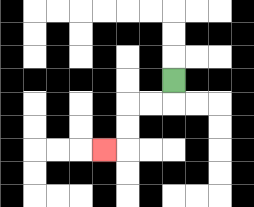{'start': '[7, 3]', 'end': '[4, 6]', 'path_directions': 'D,L,L,D,D,L', 'path_coordinates': '[[7, 3], [7, 4], [6, 4], [5, 4], [5, 5], [5, 6], [4, 6]]'}